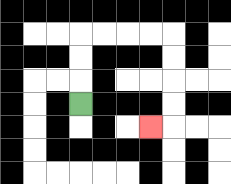{'start': '[3, 4]', 'end': '[6, 5]', 'path_directions': 'U,U,U,R,R,R,R,D,D,D,D,L', 'path_coordinates': '[[3, 4], [3, 3], [3, 2], [3, 1], [4, 1], [5, 1], [6, 1], [7, 1], [7, 2], [7, 3], [7, 4], [7, 5], [6, 5]]'}